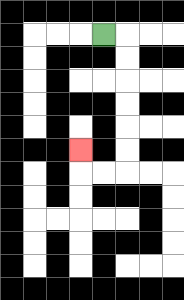{'start': '[4, 1]', 'end': '[3, 6]', 'path_directions': 'R,D,D,D,D,D,D,L,L,U', 'path_coordinates': '[[4, 1], [5, 1], [5, 2], [5, 3], [5, 4], [5, 5], [5, 6], [5, 7], [4, 7], [3, 7], [3, 6]]'}